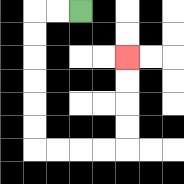{'start': '[3, 0]', 'end': '[5, 2]', 'path_directions': 'L,L,D,D,D,D,D,D,R,R,R,R,U,U,U,U', 'path_coordinates': '[[3, 0], [2, 0], [1, 0], [1, 1], [1, 2], [1, 3], [1, 4], [1, 5], [1, 6], [2, 6], [3, 6], [4, 6], [5, 6], [5, 5], [5, 4], [5, 3], [5, 2]]'}